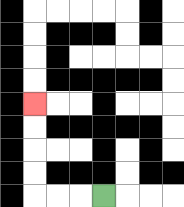{'start': '[4, 8]', 'end': '[1, 4]', 'path_directions': 'L,L,L,U,U,U,U', 'path_coordinates': '[[4, 8], [3, 8], [2, 8], [1, 8], [1, 7], [1, 6], [1, 5], [1, 4]]'}